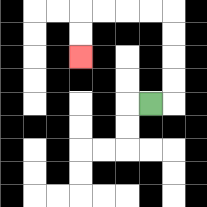{'start': '[6, 4]', 'end': '[3, 2]', 'path_directions': 'R,U,U,U,U,L,L,L,L,D,D', 'path_coordinates': '[[6, 4], [7, 4], [7, 3], [7, 2], [7, 1], [7, 0], [6, 0], [5, 0], [4, 0], [3, 0], [3, 1], [3, 2]]'}